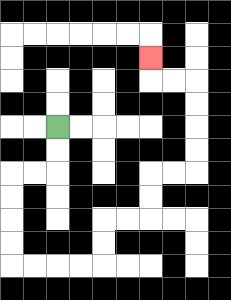{'start': '[2, 5]', 'end': '[6, 2]', 'path_directions': 'D,D,L,L,D,D,D,D,R,R,R,R,U,U,R,R,U,U,R,R,U,U,U,U,L,L,U', 'path_coordinates': '[[2, 5], [2, 6], [2, 7], [1, 7], [0, 7], [0, 8], [0, 9], [0, 10], [0, 11], [1, 11], [2, 11], [3, 11], [4, 11], [4, 10], [4, 9], [5, 9], [6, 9], [6, 8], [6, 7], [7, 7], [8, 7], [8, 6], [8, 5], [8, 4], [8, 3], [7, 3], [6, 3], [6, 2]]'}